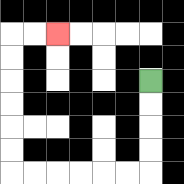{'start': '[6, 3]', 'end': '[2, 1]', 'path_directions': 'D,D,D,D,L,L,L,L,L,L,U,U,U,U,U,U,R,R', 'path_coordinates': '[[6, 3], [6, 4], [6, 5], [6, 6], [6, 7], [5, 7], [4, 7], [3, 7], [2, 7], [1, 7], [0, 7], [0, 6], [0, 5], [0, 4], [0, 3], [0, 2], [0, 1], [1, 1], [2, 1]]'}